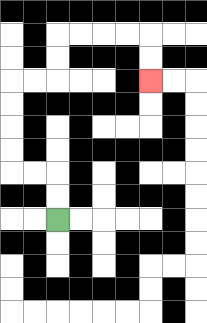{'start': '[2, 9]', 'end': '[6, 3]', 'path_directions': 'U,U,L,L,U,U,U,U,R,R,U,U,R,R,R,R,D,D', 'path_coordinates': '[[2, 9], [2, 8], [2, 7], [1, 7], [0, 7], [0, 6], [0, 5], [0, 4], [0, 3], [1, 3], [2, 3], [2, 2], [2, 1], [3, 1], [4, 1], [5, 1], [6, 1], [6, 2], [6, 3]]'}